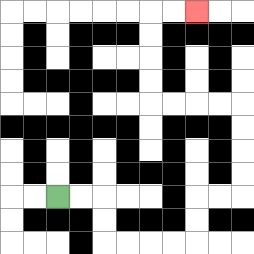{'start': '[2, 8]', 'end': '[8, 0]', 'path_directions': 'R,R,D,D,R,R,R,R,U,U,R,R,U,U,U,U,L,L,L,L,U,U,U,U,R,R', 'path_coordinates': '[[2, 8], [3, 8], [4, 8], [4, 9], [4, 10], [5, 10], [6, 10], [7, 10], [8, 10], [8, 9], [8, 8], [9, 8], [10, 8], [10, 7], [10, 6], [10, 5], [10, 4], [9, 4], [8, 4], [7, 4], [6, 4], [6, 3], [6, 2], [6, 1], [6, 0], [7, 0], [8, 0]]'}